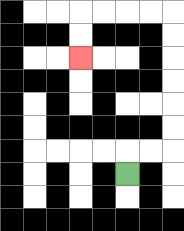{'start': '[5, 7]', 'end': '[3, 2]', 'path_directions': 'U,R,R,U,U,U,U,U,U,L,L,L,L,D,D', 'path_coordinates': '[[5, 7], [5, 6], [6, 6], [7, 6], [7, 5], [7, 4], [7, 3], [7, 2], [7, 1], [7, 0], [6, 0], [5, 0], [4, 0], [3, 0], [3, 1], [3, 2]]'}